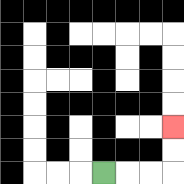{'start': '[4, 7]', 'end': '[7, 5]', 'path_directions': 'R,R,R,U,U', 'path_coordinates': '[[4, 7], [5, 7], [6, 7], [7, 7], [7, 6], [7, 5]]'}